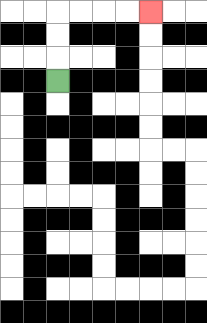{'start': '[2, 3]', 'end': '[6, 0]', 'path_directions': 'U,U,U,R,R,R,R', 'path_coordinates': '[[2, 3], [2, 2], [2, 1], [2, 0], [3, 0], [4, 0], [5, 0], [6, 0]]'}